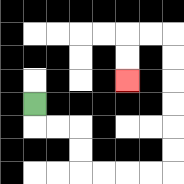{'start': '[1, 4]', 'end': '[5, 3]', 'path_directions': 'D,R,R,D,D,R,R,R,R,U,U,U,U,U,U,L,L,D,D', 'path_coordinates': '[[1, 4], [1, 5], [2, 5], [3, 5], [3, 6], [3, 7], [4, 7], [5, 7], [6, 7], [7, 7], [7, 6], [7, 5], [7, 4], [7, 3], [7, 2], [7, 1], [6, 1], [5, 1], [5, 2], [5, 3]]'}